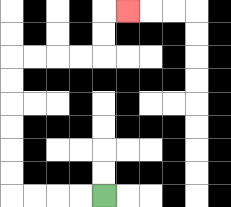{'start': '[4, 8]', 'end': '[5, 0]', 'path_directions': 'L,L,L,L,U,U,U,U,U,U,R,R,R,R,U,U,R', 'path_coordinates': '[[4, 8], [3, 8], [2, 8], [1, 8], [0, 8], [0, 7], [0, 6], [0, 5], [0, 4], [0, 3], [0, 2], [1, 2], [2, 2], [3, 2], [4, 2], [4, 1], [4, 0], [5, 0]]'}